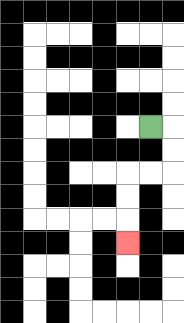{'start': '[6, 5]', 'end': '[5, 10]', 'path_directions': 'R,D,D,L,L,D,D,D', 'path_coordinates': '[[6, 5], [7, 5], [7, 6], [7, 7], [6, 7], [5, 7], [5, 8], [5, 9], [5, 10]]'}